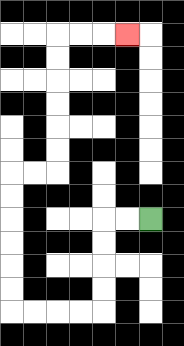{'start': '[6, 9]', 'end': '[5, 1]', 'path_directions': 'L,L,D,D,D,D,L,L,L,L,U,U,U,U,U,U,R,R,U,U,U,U,U,U,R,R,R', 'path_coordinates': '[[6, 9], [5, 9], [4, 9], [4, 10], [4, 11], [4, 12], [4, 13], [3, 13], [2, 13], [1, 13], [0, 13], [0, 12], [0, 11], [0, 10], [0, 9], [0, 8], [0, 7], [1, 7], [2, 7], [2, 6], [2, 5], [2, 4], [2, 3], [2, 2], [2, 1], [3, 1], [4, 1], [5, 1]]'}